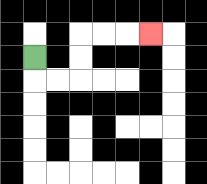{'start': '[1, 2]', 'end': '[6, 1]', 'path_directions': 'D,R,R,U,U,R,R,R', 'path_coordinates': '[[1, 2], [1, 3], [2, 3], [3, 3], [3, 2], [3, 1], [4, 1], [5, 1], [6, 1]]'}